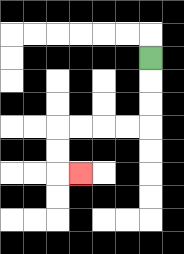{'start': '[6, 2]', 'end': '[3, 7]', 'path_directions': 'D,D,D,L,L,L,L,D,D,R', 'path_coordinates': '[[6, 2], [6, 3], [6, 4], [6, 5], [5, 5], [4, 5], [3, 5], [2, 5], [2, 6], [2, 7], [3, 7]]'}